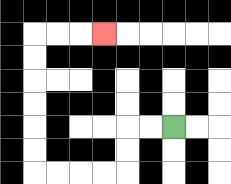{'start': '[7, 5]', 'end': '[4, 1]', 'path_directions': 'L,L,D,D,L,L,L,L,U,U,U,U,U,U,R,R,R', 'path_coordinates': '[[7, 5], [6, 5], [5, 5], [5, 6], [5, 7], [4, 7], [3, 7], [2, 7], [1, 7], [1, 6], [1, 5], [1, 4], [1, 3], [1, 2], [1, 1], [2, 1], [3, 1], [4, 1]]'}